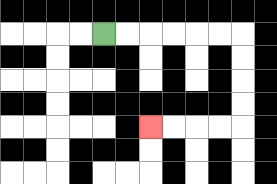{'start': '[4, 1]', 'end': '[6, 5]', 'path_directions': 'R,R,R,R,R,R,D,D,D,D,L,L,L,L', 'path_coordinates': '[[4, 1], [5, 1], [6, 1], [7, 1], [8, 1], [9, 1], [10, 1], [10, 2], [10, 3], [10, 4], [10, 5], [9, 5], [8, 5], [7, 5], [6, 5]]'}